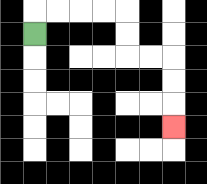{'start': '[1, 1]', 'end': '[7, 5]', 'path_directions': 'U,R,R,R,R,D,D,R,R,D,D,D', 'path_coordinates': '[[1, 1], [1, 0], [2, 0], [3, 0], [4, 0], [5, 0], [5, 1], [5, 2], [6, 2], [7, 2], [7, 3], [7, 4], [7, 5]]'}